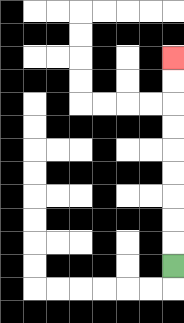{'start': '[7, 11]', 'end': '[7, 2]', 'path_directions': 'U,U,U,U,U,U,U,U,U', 'path_coordinates': '[[7, 11], [7, 10], [7, 9], [7, 8], [7, 7], [7, 6], [7, 5], [7, 4], [7, 3], [7, 2]]'}